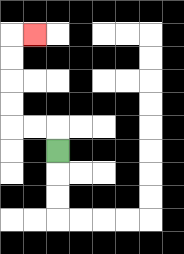{'start': '[2, 6]', 'end': '[1, 1]', 'path_directions': 'U,L,L,U,U,U,U,R', 'path_coordinates': '[[2, 6], [2, 5], [1, 5], [0, 5], [0, 4], [0, 3], [0, 2], [0, 1], [1, 1]]'}